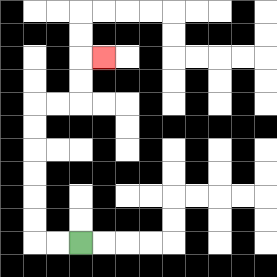{'start': '[3, 10]', 'end': '[4, 2]', 'path_directions': 'L,L,U,U,U,U,U,U,R,R,U,U,R', 'path_coordinates': '[[3, 10], [2, 10], [1, 10], [1, 9], [1, 8], [1, 7], [1, 6], [1, 5], [1, 4], [2, 4], [3, 4], [3, 3], [3, 2], [4, 2]]'}